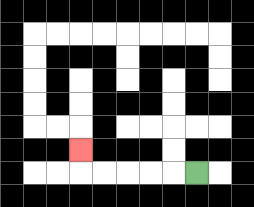{'start': '[8, 7]', 'end': '[3, 6]', 'path_directions': 'L,L,L,L,L,U', 'path_coordinates': '[[8, 7], [7, 7], [6, 7], [5, 7], [4, 7], [3, 7], [3, 6]]'}